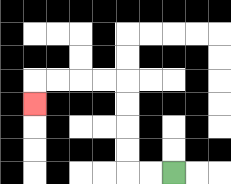{'start': '[7, 7]', 'end': '[1, 4]', 'path_directions': 'L,L,U,U,U,U,L,L,L,L,D', 'path_coordinates': '[[7, 7], [6, 7], [5, 7], [5, 6], [5, 5], [5, 4], [5, 3], [4, 3], [3, 3], [2, 3], [1, 3], [1, 4]]'}